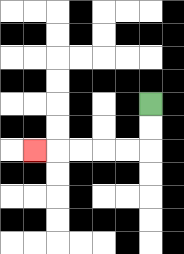{'start': '[6, 4]', 'end': '[1, 6]', 'path_directions': 'D,D,L,L,L,L,L', 'path_coordinates': '[[6, 4], [6, 5], [6, 6], [5, 6], [4, 6], [3, 6], [2, 6], [1, 6]]'}